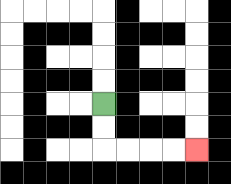{'start': '[4, 4]', 'end': '[8, 6]', 'path_directions': 'D,D,R,R,R,R', 'path_coordinates': '[[4, 4], [4, 5], [4, 6], [5, 6], [6, 6], [7, 6], [8, 6]]'}